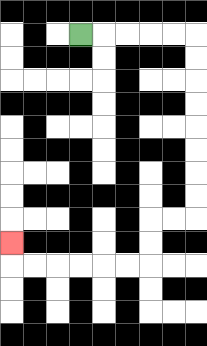{'start': '[3, 1]', 'end': '[0, 10]', 'path_directions': 'R,R,R,R,R,D,D,D,D,D,D,D,D,L,L,D,D,L,L,L,L,L,L,U', 'path_coordinates': '[[3, 1], [4, 1], [5, 1], [6, 1], [7, 1], [8, 1], [8, 2], [8, 3], [8, 4], [8, 5], [8, 6], [8, 7], [8, 8], [8, 9], [7, 9], [6, 9], [6, 10], [6, 11], [5, 11], [4, 11], [3, 11], [2, 11], [1, 11], [0, 11], [0, 10]]'}